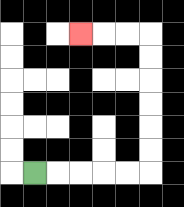{'start': '[1, 7]', 'end': '[3, 1]', 'path_directions': 'R,R,R,R,R,U,U,U,U,U,U,L,L,L', 'path_coordinates': '[[1, 7], [2, 7], [3, 7], [4, 7], [5, 7], [6, 7], [6, 6], [6, 5], [6, 4], [6, 3], [6, 2], [6, 1], [5, 1], [4, 1], [3, 1]]'}